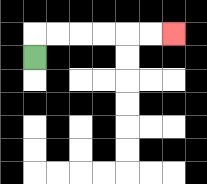{'start': '[1, 2]', 'end': '[7, 1]', 'path_directions': 'U,R,R,R,R,R,R', 'path_coordinates': '[[1, 2], [1, 1], [2, 1], [3, 1], [4, 1], [5, 1], [6, 1], [7, 1]]'}